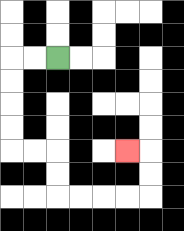{'start': '[2, 2]', 'end': '[5, 6]', 'path_directions': 'L,L,D,D,D,D,R,R,D,D,R,R,R,R,U,U,L', 'path_coordinates': '[[2, 2], [1, 2], [0, 2], [0, 3], [0, 4], [0, 5], [0, 6], [1, 6], [2, 6], [2, 7], [2, 8], [3, 8], [4, 8], [5, 8], [6, 8], [6, 7], [6, 6], [5, 6]]'}